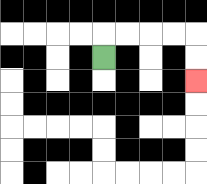{'start': '[4, 2]', 'end': '[8, 3]', 'path_directions': 'U,R,R,R,R,D,D', 'path_coordinates': '[[4, 2], [4, 1], [5, 1], [6, 1], [7, 1], [8, 1], [8, 2], [8, 3]]'}